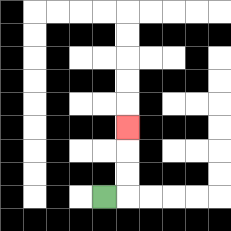{'start': '[4, 8]', 'end': '[5, 5]', 'path_directions': 'R,U,U,U', 'path_coordinates': '[[4, 8], [5, 8], [5, 7], [5, 6], [5, 5]]'}